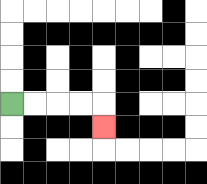{'start': '[0, 4]', 'end': '[4, 5]', 'path_directions': 'R,R,R,R,D', 'path_coordinates': '[[0, 4], [1, 4], [2, 4], [3, 4], [4, 4], [4, 5]]'}